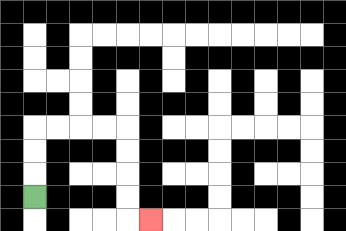{'start': '[1, 8]', 'end': '[6, 9]', 'path_directions': 'U,U,U,R,R,R,R,D,D,D,D,R', 'path_coordinates': '[[1, 8], [1, 7], [1, 6], [1, 5], [2, 5], [3, 5], [4, 5], [5, 5], [5, 6], [5, 7], [5, 8], [5, 9], [6, 9]]'}